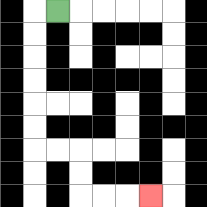{'start': '[2, 0]', 'end': '[6, 8]', 'path_directions': 'L,D,D,D,D,D,D,R,R,D,D,R,R,R', 'path_coordinates': '[[2, 0], [1, 0], [1, 1], [1, 2], [1, 3], [1, 4], [1, 5], [1, 6], [2, 6], [3, 6], [3, 7], [3, 8], [4, 8], [5, 8], [6, 8]]'}